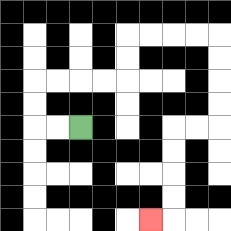{'start': '[3, 5]', 'end': '[6, 9]', 'path_directions': 'L,L,U,U,R,R,R,R,U,U,R,R,R,R,D,D,D,D,L,L,D,D,D,D,L', 'path_coordinates': '[[3, 5], [2, 5], [1, 5], [1, 4], [1, 3], [2, 3], [3, 3], [4, 3], [5, 3], [5, 2], [5, 1], [6, 1], [7, 1], [8, 1], [9, 1], [9, 2], [9, 3], [9, 4], [9, 5], [8, 5], [7, 5], [7, 6], [7, 7], [7, 8], [7, 9], [6, 9]]'}